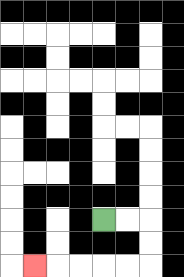{'start': '[4, 9]', 'end': '[1, 11]', 'path_directions': 'R,R,D,D,L,L,L,L,L', 'path_coordinates': '[[4, 9], [5, 9], [6, 9], [6, 10], [6, 11], [5, 11], [4, 11], [3, 11], [2, 11], [1, 11]]'}